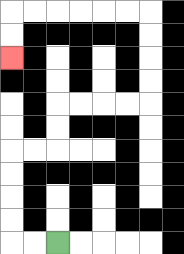{'start': '[2, 10]', 'end': '[0, 2]', 'path_directions': 'L,L,U,U,U,U,R,R,U,U,R,R,R,R,U,U,U,U,L,L,L,L,L,L,D,D', 'path_coordinates': '[[2, 10], [1, 10], [0, 10], [0, 9], [0, 8], [0, 7], [0, 6], [1, 6], [2, 6], [2, 5], [2, 4], [3, 4], [4, 4], [5, 4], [6, 4], [6, 3], [6, 2], [6, 1], [6, 0], [5, 0], [4, 0], [3, 0], [2, 0], [1, 0], [0, 0], [0, 1], [0, 2]]'}